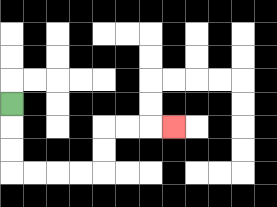{'start': '[0, 4]', 'end': '[7, 5]', 'path_directions': 'D,D,D,R,R,R,R,U,U,R,R,R', 'path_coordinates': '[[0, 4], [0, 5], [0, 6], [0, 7], [1, 7], [2, 7], [3, 7], [4, 7], [4, 6], [4, 5], [5, 5], [6, 5], [7, 5]]'}